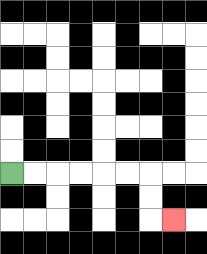{'start': '[0, 7]', 'end': '[7, 9]', 'path_directions': 'R,R,R,R,R,R,D,D,R', 'path_coordinates': '[[0, 7], [1, 7], [2, 7], [3, 7], [4, 7], [5, 7], [6, 7], [6, 8], [6, 9], [7, 9]]'}